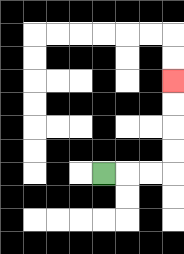{'start': '[4, 7]', 'end': '[7, 3]', 'path_directions': 'R,R,R,U,U,U,U', 'path_coordinates': '[[4, 7], [5, 7], [6, 7], [7, 7], [7, 6], [7, 5], [7, 4], [7, 3]]'}